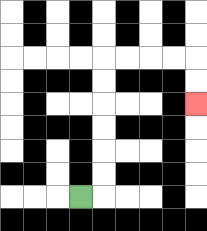{'start': '[3, 8]', 'end': '[8, 4]', 'path_directions': 'R,U,U,U,U,U,U,R,R,R,R,D,D', 'path_coordinates': '[[3, 8], [4, 8], [4, 7], [4, 6], [4, 5], [4, 4], [4, 3], [4, 2], [5, 2], [6, 2], [7, 2], [8, 2], [8, 3], [8, 4]]'}